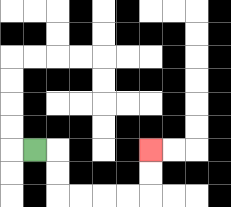{'start': '[1, 6]', 'end': '[6, 6]', 'path_directions': 'R,D,D,R,R,R,R,U,U', 'path_coordinates': '[[1, 6], [2, 6], [2, 7], [2, 8], [3, 8], [4, 8], [5, 8], [6, 8], [6, 7], [6, 6]]'}